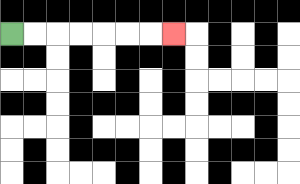{'start': '[0, 1]', 'end': '[7, 1]', 'path_directions': 'R,R,R,R,R,R,R', 'path_coordinates': '[[0, 1], [1, 1], [2, 1], [3, 1], [4, 1], [5, 1], [6, 1], [7, 1]]'}